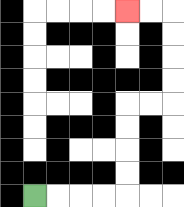{'start': '[1, 8]', 'end': '[5, 0]', 'path_directions': 'R,R,R,R,U,U,U,U,R,R,U,U,U,U,L,L', 'path_coordinates': '[[1, 8], [2, 8], [3, 8], [4, 8], [5, 8], [5, 7], [5, 6], [5, 5], [5, 4], [6, 4], [7, 4], [7, 3], [7, 2], [7, 1], [7, 0], [6, 0], [5, 0]]'}